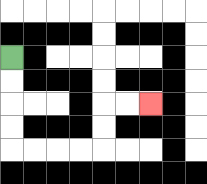{'start': '[0, 2]', 'end': '[6, 4]', 'path_directions': 'D,D,D,D,R,R,R,R,U,U,R,R', 'path_coordinates': '[[0, 2], [0, 3], [0, 4], [0, 5], [0, 6], [1, 6], [2, 6], [3, 6], [4, 6], [4, 5], [4, 4], [5, 4], [6, 4]]'}